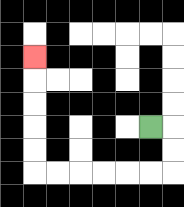{'start': '[6, 5]', 'end': '[1, 2]', 'path_directions': 'R,D,D,L,L,L,L,L,L,U,U,U,U,U', 'path_coordinates': '[[6, 5], [7, 5], [7, 6], [7, 7], [6, 7], [5, 7], [4, 7], [3, 7], [2, 7], [1, 7], [1, 6], [1, 5], [1, 4], [1, 3], [1, 2]]'}